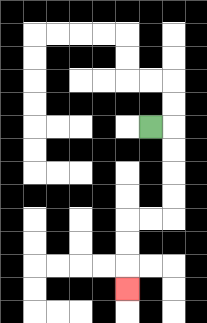{'start': '[6, 5]', 'end': '[5, 12]', 'path_directions': 'R,D,D,D,D,L,L,D,D,D', 'path_coordinates': '[[6, 5], [7, 5], [7, 6], [7, 7], [7, 8], [7, 9], [6, 9], [5, 9], [5, 10], [5, 11], [5, 12]]'}